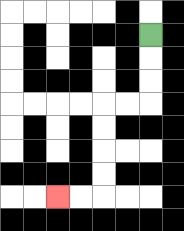{'start': '[6, 1]', 'end': '[2, 8]', 'path_directions': 'D,D,D,L,L,D,D,D,D,L,L', 'path_coordinates': '[[6, 1], [6, 2], [6, 3], [6, 4], [5, 4], [4, 4], [4, 5], [4, 6], [4, 7], [4, 8], [3, 8], [2, 8]]'}